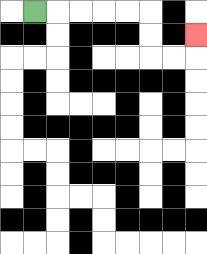{'start': '[1, 0]', 'end': '[8, 1]', 'path_directions': 'R,R,R,R,R,D,D,R,R,U', 'path_coordinates': '[[1, 0], [2, 0], [3, 0], [4, 0], [5, 0], [6, 0], [6, 1], [6, 2], [7, 2], [8, 2], [8, 1]]'}